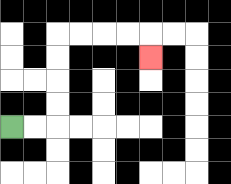{'start': '[0, 5]', 'end': '[6, 2]', 'path_directions': 'R,R,U,U,U,U,R,R,R,R,D', 'path_coordinates': '[[0, 5], [1, 5], [2, 5], [2, 4], [2, 3], [2, 2], [2, 1], [3, 1], [4, 1], [5, 1], [6, 1], [6, 2]]'}